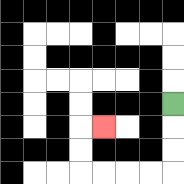{'start': '[7, 4]', 'end': '[4, 5]', 'path_directions': 'D,D,D,L,L,L,L,U,U,R', 'path_coordinates': '[[7, 4], [7, 5], [7, 6], [7, 7], [6, 7], [5, 7], [4, 7], [3, 7], [3, 6], [3, 5], [4, 5]]'}